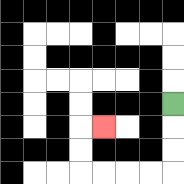{'start': '[7, 4]', 'end': '[4, 5]', 'path_directions': 'D,D,D,L,L,L,L,U,U,R', 'path_coordinates': '[[7, 4], [7, 5], [7, 6], [7, 7], [6, 7], [5, 7], [4, 7], [3, 7], [3, 6], [3, 5], [4, 5]]'}